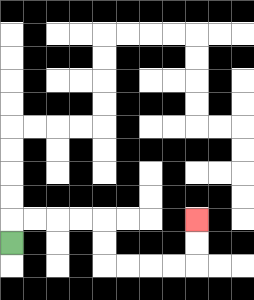{'start': '[0, 10]', 'end': '[8, 9]', 'path_directions': 'U,R,R,R,R,D,D,R,R,R,R,U,U', 'path_coordinates': '[[0, 10], [0, 9], [1, 9], [2, 9], [3, 9], [4, 9], [4, 10], [4, 11], [5, 11], [6, 11], [7, 11], [8, 11], [8, 10], [8, 9]]'}